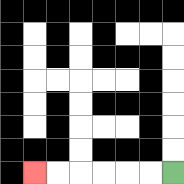{'start': '[7, 7]', 'end': '[1, 7]', 'path_directions': 'L,L,L,L,L,L', 'path_coordinates': '[[7, 7], [6, 7], [5, 7], [4, 7], [3, 7], [2, 7], [1, 7]]'}